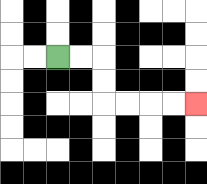{'start': '[2, 2]', 'end': '[8, 4]', 'path_directions': 'R,R,D,D,R,R,R,R', 'path_coordinates': '[[2, 2], [3, 2], [4, 2], [4, 3], [4, 4], [5, 4], [6, 4], [7, 4], [8, 4]]'}